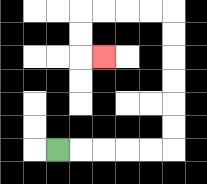{'start': '[2, 6]', 'end': '[4, 2]', 'path_directions': 'R,R,R,R,R,U,U,U,U,U,U,L,L,L,L,D,D,R', 'path_coordinates': '[[2, 6], [3, 6], [4, 6], [5, 6], [6, 6], [7, 6], [7, 5], [7, 4], [7, 3], [7, 2], [7, 1], [7, 0], [6, 0], [5, 0], [4, 0], [3, 0], [3, 1], [3, 2], [4, 2]]'}